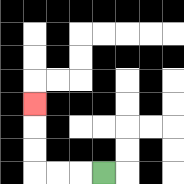{'start': '[4, 7]', 'end': '[1, 4]', 'path_directions': 'L,L,L,U,U,U', 'path_coordinates': '[[4, 7], [3, 7], [2, 7], [1, 7], [1, 6], [1, 5], [1, 4]]'}